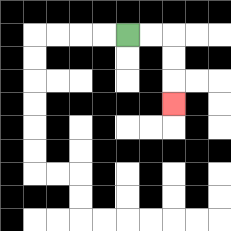{'start': '[5, 1]', 'end': '[7, 4]', 'path_directions': 'R,R,D,D,D', 'path_coordinates': '[[5, 1], [6, 1], [7, 1], [7, 2], [7, 3], [7, 4]]'}